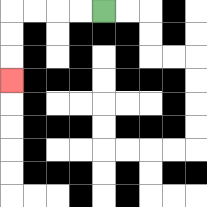{'start': '[4, 0]', 'end': '[0, 3]', 'path_directions': 'L,L,L,L,D,D,D', 'path_coordinates': '[[4, 0], [3, 0], [2, 0], [1, 0], [0, 0], [0, 1], [0, 2], [0, 3]]'}